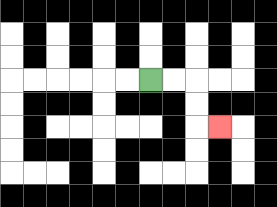{'start': '[6, 3]', 'end': '[9, 5]', 'path_directions': 'R,R,D,D,R', 'path_coordinates': '[[6, 3], [7, 3], [8, 3], [8, 4], [8, 5], [9, 5]]'}